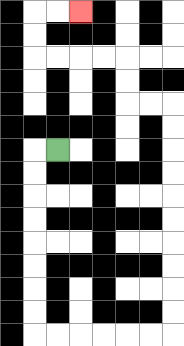{'start': '[2, 6]', 'end': '[3, 0]', 'path_directions': 'L,D,D,D,D,D,D,D,D,R,R,R,R,R,R,U,U,U,U,U,U,U,U,U,U,L,L,U,U,L,L,L,L,U,U,R,R', 'path_coordinates': '[[2, 6], [1, 6], [1, 7], [1, 8], [1, 9], [1, 10], [1, 11], [1, 12], [1, 13], [1, 14], [2, 14], [3, 14], [4, 14], [5, 14], [6, 14], [7, 14], [7, 13], [7, 12], [7, 11], [7, 10], [7, 9], [7, 8], [7, 7], [7, 6], [7, 5], [7, 4], [6, 4], [5, 4], [5, 3], [5, 2], [4, 2], [3, 2], [2, 2], [1, 2], [1, 1], [1, 0], [2, 0], [3, 0]]'}